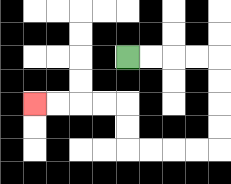{'start': '[5, 2]', 'end': '[1, 4]', 'path_directions': 'R,R,R,R,D,D,D,D,L,L,L,L,U,U,L,L,L,L', 'path_coordinates': '[[5, 2], [6, 2], [7, 2], [8, 2], [9, 2], [9, 3], [9, 4], [9, 5], [9, 6], [8, 6], [7, 6], [6, 6], [5, 6], [5, 5], [5, 4], [4, 4], [3, 4], [2, 4], [1, 4]]'}